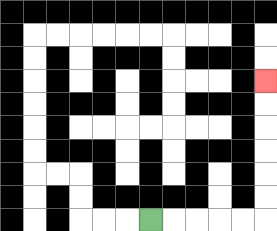{'start': '[6, 9]', 'end': '[11, 3]', 'path_directions': 'R,R,R,R,R,U,U,U,U,U,U', 'path_coordinates': '[[6, 9], [7, 9], [8, 9], [9, 9], [10, 9], [11, 9], [11, 8], [11, 7], [11, 6], [11, 5], [11, 4], [11, 3]]'}